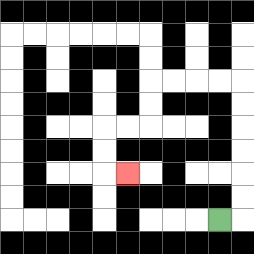{'start': '[9, 9]', 'end': '[5, 7]', 'path_directions': 'R,U,U,U,U,U,U,L,L,L,L,D,D,L,L,D,D,R', 'path_coordinates': '[[9, 9], [10, 9], [10, 8], [10, 7], [10, 6], [10, 5], [10, 4], [10, 3], [9, 3], [8, 3], [7, 3], [6, 3], [6, 4], [6, 5], [5, 5], [4, 5], [4, 6], [4, 7], [5, 7]]'}